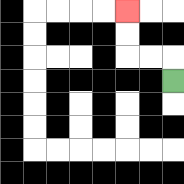{'start': '[7, 3]', 'end': '[5, 0]', 'path_directions': 'U,L,L,U,U', 'path_coordinates': '[[7, 3], [7, 2], [6, 2], [5, 2], [5, 1], [5, 0]]'}